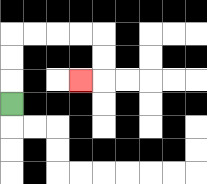{'start': '[0, 4]', 'end': '[3, 3]', 'path_directions': 'U,U,U,R,R,R,R,D,D,L', 'path_coordinates': '[[0, 4], [0, 3], [0, 2], [0, 1], [1, 1], [2, 1], [3, 1], [4, 1], [4, 2], [4, 3], [3, 3]]'}